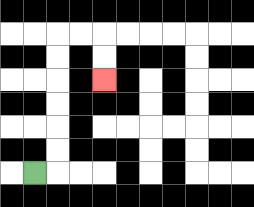{'start': '[1, 7]', 'end': '[4, 3]', 'path_directions': 'R,U,U,U,U,U,U,R,R,D,D', 'path_coordinates': '[[1, 7], [2, 7], [2, 6], [2, 5], [2, 4], [2, 3], [2, 2], [2, 1], [3, 1], [4, 1], [4, 2], [4, 3]]'}